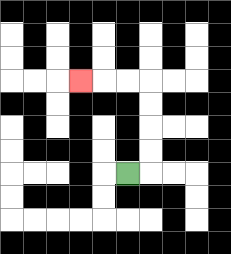{'start': '[5, 7]', 'end': '[3, 3]', 'path_directions': 'R,U,U,U,U,L,L,L', 'path_coordinates': '[[5, 7], [6, 7], [6, 6], [6, 5], [6, 4], [6, 3], [5, 3], [4, 3], [3, 3]]'}